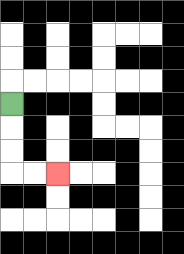{'start': '[0, 4]', 'end': '[2, 7]', 'path_directions': 'D,D,D,R,R', 'path_coordinates': '[[0, 4], [0, 5], [0, 6], [0, 7], [1, 7], [2, 7]]'}